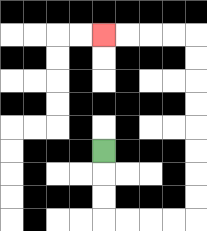{'start': '[4, 6]', 'end': '[4, 1]', 'path_directions': 'D,D,D,R,R,R,R,U,U,U,U,U,U,U,U,L,L,L,L', 'path_coordinates': '[[4, 6], [4, 7], [4, 8], [4, 9], [5, 9], [6, 9], [7, 9], [8, 9], [8, 8], [8, 7], [8, 6], [8, 5], [8, 4], [8, 3], [8, 2], [8, 1], [7, 1], [6, 1], [5, 1], [4, 1]]'}